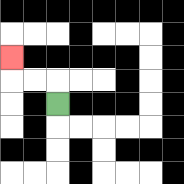{'start': '[2, 4]', 'end': '[0, 2]', 'path_directions': 'U,L,L,U', 'path_coordinates': '[[2, 4], [2, 3], [1, 3], [0, 3], [0, 2]]'}